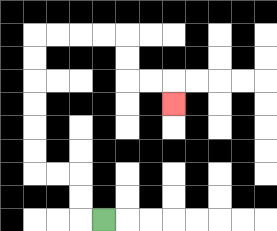{'start': '[4, 9]', 'end': '[7, 4]', 'path_directions': 'L,U,U,L,L,U,U,U,U,U,U,R,R,R,R,D,D,R,R,D', 'path_coordinates': '[[4, 9], [3, 9], [3, 8], [3, 7], [2, 7], [1, 7], [1, 6], [1, 5], [1, 4], [1, 3], [1, 2], [1, 1], [2, 1], [3, 1], [4, 1], [5, 1], [5, 2], [5, 3], [6, 3], [7, 3], [7, 4]]'}